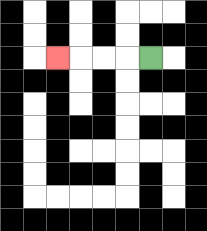{'start': '[6, 2]', 'end': '[2, 2]', 'path_directions': 'L,L,L,L', 'path_coordinates': '[[6, 2], [5, 2], [4, 2], [3, 2], [2, 2]]'}